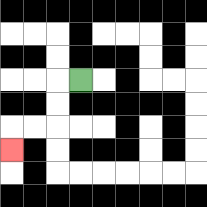{'start': '[3, 3]', 'end': '[0, 6]', 'path_directions': 'L,D,D,L,L,D', 'path_coordinates': '[[3, 3], [2, 3], [2, 4], [2, 5], [1, 5], [0, 5], [0, 6]]'}